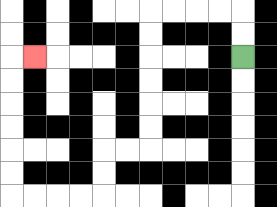{'start': '[10, 2]', 'end': '[1, 2]', 'path_directions': 'U,U,L,L,L,L,D,D,D,D,D,D,L,L,D,D,L,L,L,L,U,U,U,U,U,U,R', 'path_coordinates': '[[10, 2], [10, 1], [10, 0], [9, 0], [8, 0], [7, 0], [6, 0], [6, 1], [6, 2], [6, 3], [6, 4], [6, 5], [6, 6], [5, 6], [4, 6], [4, 7], [4, 8], [3, 8], [2, 8], [1, 8], [0, 8], [0, 7], [0, 6], [0, 5], [0, 4], [0, 3], [0, 2], [1, 2]]'}